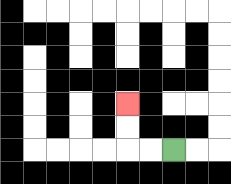{'start': '[7, 6]', 'end': '[5, 4]', 'path_directions': 'L,L,U,U', 'path_coordinates': '[[7, 6], [6, 6], [5, 6], [5, 5], [5, 4]]'}